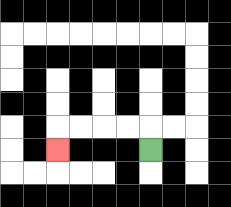{'start': '[6, 6]', 'end': '[2, 6]', 'path_directions': 'U,L,L,L,L,D', 'path_coordinates': '[[6, 6], [6, 5], [5, 5], [4, 5], [3, 5], [2, 5], [2, 6]]'}